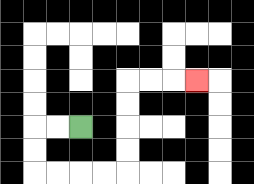{'start': '[3, 5]', 'end': '[8, 3]', 'path_directions': 'L,L,D,D,R,R,R,R,U,U,U,U,R,R,R', 'path_coordinates': '[[3, 5], [2, 5], [1, 5], [1, 6], [1, 7], [2, 7], [3, 7], [4, 7], [5, 7], [5, 6], [5, 5], [5, 4], [5, 3], [6, 3], [7, 3], [8, 3]]'}